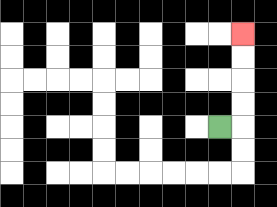{'start': '[9, 5]', 'end': '[10, 1]', 'path_directions': 'R,U,U,U,U', 'path_coordinates': '[[9, 5], [10, 5], [10, 4], [10, 3], [10, 2], [10, 1]]'}